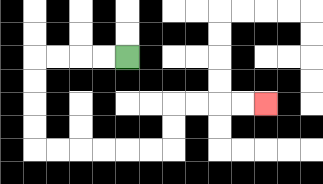{'start': '[5, 2]', 'end': '[11, 4]', 'path_directions': 'L,L,L,L,D,D,D,D,R,R,R,R,R,R,U,U,R,R,R,R', 'path_coordinates': '[[5, 2], [4, 2], [3, 2], [2, 2], [1, 2], [1, 3], [1, 4], [1, 5], [1, 6], [2, 6], [3, 6], [4, 6], [5, 6], [6, 6], [7, 6], [7, 5], [7, 4], [8, 4], [9, 4], [10, 4], [11, 4]]'}